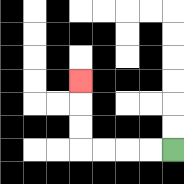{'start': '[7, 6]', 'end': '[3, 3]', 'path_directions': 'L,L,L,L,U,U,U', 'path_coordinates': '[[7, 6], [6, 6], [5, 6], [4, 6], [3, 6], [3, 5], [3, 4], [3, 3]]'}